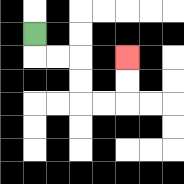{'start': '[1, 1]', 'end': '[5, 2]', 'path_directions': 'D,R,R,D,D,R,R,U,U', 'path_coordinates': '[[1, 1], [1, 2], [2, 2], [3, 2], [3, 3], [3, 4], [4, 4], [5, 4], [5, 3], [5, 2]]'}